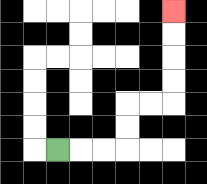{'start': '[2, 6]', 'end': '[7, 0]', 'path_directions': 'R,R,R,U,U,R,R,U,U,U,U', 'path_coordinates': '[[2, 6], [3, 6], [4, 6], [5, 6], [5, 5], [5, 4], [6, 4], [7, 4], [7, 3], [7, 2], [7, 1], [7, 0]]'}